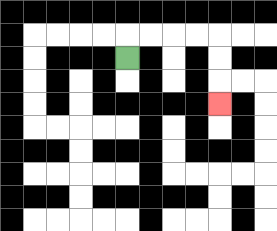{'start': '[5, 2]', 'end': '[9, 4]', 'path_directions': 'U,R,R,R,R,D,D,D', 'path_coordinates': '[[5, 2], [5, 1], [6, 1], [7, 1], [8, 1], [9, 1], [9, 2], [9, 3], [9, 4]]'}